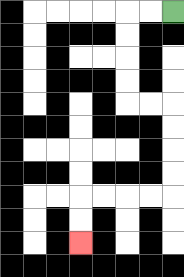{'start': '[7, 0]', 'end': '[3, 10]', 'path_directions': 'L,L,D,D,D,D,R,R,D,D,D,D,L,L,L,L,D,D', 'path_coordinates': '[[7, 0], [6, 0], [5, 0], [5, 1], [5, 2], [5, 3], [5, 4], [6, 4], [7, 4], [7, 5], [7, 6], [7, 7], [7, 8], [6, 8], [5, 8], [4, 8], [3, 8], [3, 9], [3, 10]]'}